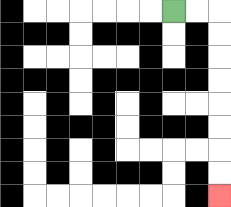{'start': '[7, 0]', 'end': '[9, 8]', 'path_directions': 'R,R,D,D,D,D,D,D,D,D', 'path_coordinates': '[[7, 0], [8, 0], [9, 0], [9, 1], [9, 2], [9, 3], [9, 4], [9, 5], [9, 6], [9, 7], [9, 8]]'}